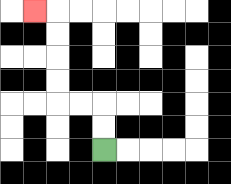{'start': '[4, 6]', 'end': '[1, 0]', 'path_directions': 'U,U,L,L,U,U,U,U,L', 'path_coordinates': '[[4, 6], [4, 5], [4, 4], [3, 4], [2, 4], [2, 3], [2, 2], [2, 1], [2, 0], [1, 0]]'}